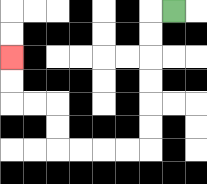{'start': '[7, 0]', 'end': '[0, 2]', 'path_directions': 'L,D,D,D,D,D,D,L,L,L,L,U,U,L,L,U,U', 'path_coordinates': '[[7, 0], [6, 0], [6, 1], [6, 2], [6, 3], [6, 4], [6, 5], [6, 6], [5, 6], [4, 6], [3, 6], [2, 6], [2, 5], [2, 4], [1, 4], [0, 4], [0, 3], [0, 2]]'}